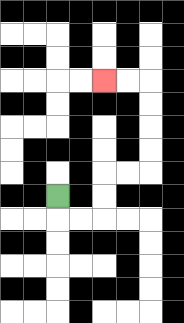{'start': '[2, 8]', 'end': '[4, 3]', 'path_directions': 'D,R,R,U,U,R,R,U,U,U,U,L,L', 'path_coordinates': '[[2, 8], [2, 9], [3, 9], [4, 9], [4, 8], [4, 7], [5, 7], [6, 7], [6, 6], [6, 5], [6, 4], [6, 3], [5, 3], [4, 3]]'}